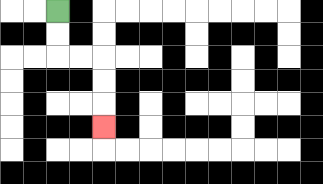{'start': '[2, 0]', 'end': '[4, 5]', 'path_directions': 'D,D,R,R,D,D,D', 'path_coordinates': '[[2, 0], [2, 1], [2, 2], [3, 2], [4, 2], [4, 3], [4, 4], [4, 5]]'}